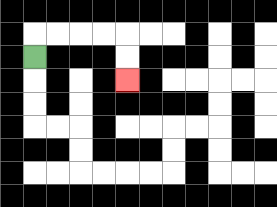{'start': '[1, 2]', 'end': '[5, 3]', 'path_directions': 'U,R,R,R,R,D,D', 'path_coordinates': '[[1, 2], [1, 1], [2, 1], [3, 1], [4, 1], [5, 1], [5, 2], [5, 3]]'}